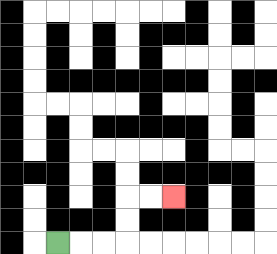{'start': '[2, 10]', 'end': '[7, 8]', 'path_directions': 'R,R,R,U,U,R,R', 'path_coordinates': '[[2, 10], [3, 10], [4, 10], [5, 10], [5, 9], [5, 8], [6, 8], [7, 8]]'}